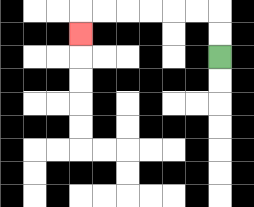{'start': '[9, 2]', 'end': '[3, 1]', 'path_directions': 'U,U,L,L,L,L,L,L,D', 'path_coordinates': '[[9, 2], [9, 1], [9, 0], [8, 0], [7, 0], [6, 0], [5, 0], [4, 0], [3, 0], [3, 1]]'}